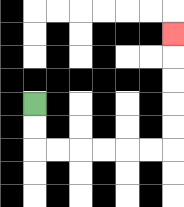{'start': '[1, 4]', 'end': '[7, 1]', 'path_directions': 'D,D,R,R,R,R,R,R,U,U,U,U,U', 'path_coordinates': '[[1, 4], [1, 5], [1, 6], [2, 6], [3, 6], [4, 6], [5, 6], [6, 6], [7, 6], [7, 5], [7, 4], [7, 3], [7, 2], [7, 1]]'}